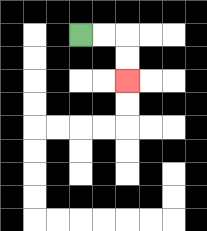{'start': '[3, 1]', 'end': '[5, 3]', 'path_directions': 'R,R,D,D', 'path_coordinates': '[[3, 1], [4, 1], [5, 1], [5, 2], [5, 3]]'}